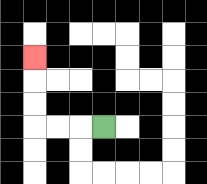{'start': '[4, 5]', 'end': '[1, 2]', 'path_directions': 'L,L,L,U,U,U', 'path_coordinates': '[[4, 5], [3, 5], [2, 5], [1, 5], [1, 4], [1, 3], [1, 2]]'}